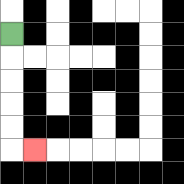{'start': '[0, 1]', 'end': '[1, 6]', 'path_directions': 'D,D,D,D,D,R', 'path_coordinates': '[[0, 1], [0, 2], [0, 3], [0, 4], [0, 5], [0, 6], [1, 6]]'}